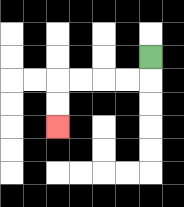{'start': '[6, 2]', 'end': '[2, 5]', 'path_directions': 'D,L,L,L,L,D,D', 'path_coordinates': '[[6, 2], [6, 3], [5, 3], [4, 3], [3, 3], [2, 3], [2, 4], [2, 5]]'}